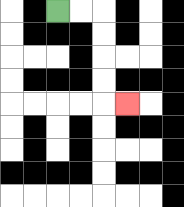{'start': '[2, 0]', 'end': '[5, 4]', 'path_directions': 'R,R,D,D,D,D,R', 'path_coordinates': '[[2, 0], [3, 0], [4, 0], [4, 1], [4, 2], [4, 3], [4, 4], [5, 4]]'}